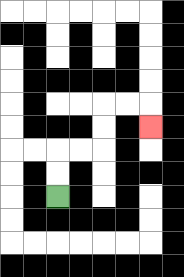{'start': '[2, 8]', 'end': '[6, 5]', 'path_directions': 'U,U,R,R,U,U,R,R,D', 'path_coordinates': '[[2, 8], [2, 7], [2, 6], [3, 6], [4, 6], [4, 5], [4, 4], [5, 4], [6, 4], [6, 5]]'}